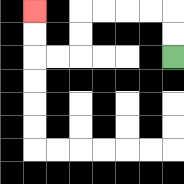{'start': '[7, 2]', 'end': '[1, 0]', 'path_directions': 'U,U,L,L,L,L,D,D,L,L,U,U', 'path_coordinates': '[[7, 2], [7, 1], [7, 0], [6, 0], [5, 0], [4, 0], [3, 0], [3, 1], [3, 2], [2, 2], [1, 2], [1, 1], [1, 0]]'}